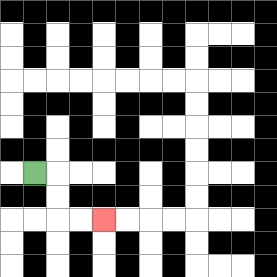{'start': '[1, 7]', 'end': '[4, 9]', 'path_directions': 'R,D,D,R,R', 'path_coordinates': '[[1, 7], [2, 7], [2, 8], [2, 9], [3, 9], [4, 9]]'}